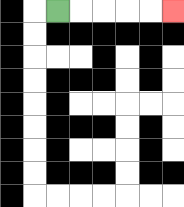{'start': '[2, 0]', 'end': '[7, 0]', 'path_directions': 'R,R,R,R,R', 'path_coordinates': '[[2, 0], [3, 0], [4, 0], [5, 0], [6, 0], [7, 0]]'}